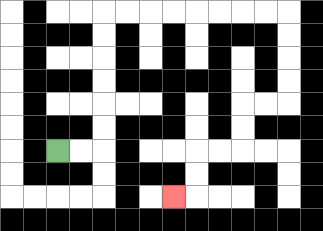{'start': '[2, 6]', 'end': '[7, 8]', 'path_directions': 'R,R,U,U,U,U,U,U,R,R,R,R,R,R,R,R,D,D,D,D,L,L,D,D,L,L,D,D,L', 'path_coordinates': '[[2, 6], [3, 6], [4, 6], [4, 5], [4, 4], [4, 3], [4, 2], [4, 1], [4, 0], [5, 0], [6, 0], [7, 0], [8, 0], [9, 0], [10, 0], [11, 0], [12, 0], [12, 1], [12, 2], [12, 3], [12, 4], [11, 4], [10, 4], [10, 5], [10, 6], [9, 6], [8, 6], [8, 7], [8, 8], [7, 8]]'}